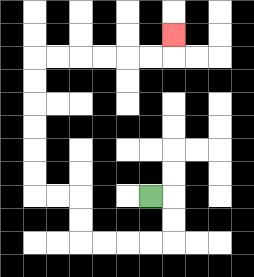{'start': '[6, 8]', 'end': '[7, 1]', 'path_directions': 'R,D,D,L,L,L,L,U,U,L,L,U,U,U,U,U,U,R,R,R,R,R,R,U', 'path_coordinates': '[[6, 8], [7, 8], [7, 9], [7, 10], [6, 10], [5, 10], [4, 10], [3, 10], [3, 9], [3, 8], [2, 8], [1, 8], [1, 7], [1, 6], [1, 5], [1, 4], [1, 3], [1, 2], [2, 2], [3, 2], [4, 2], [5, 2], [6, 2], [7, 2], [7, 1]]'}